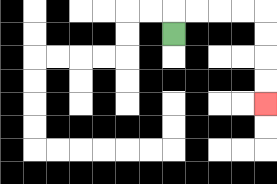{'start': '[7, 1]', 'end': '[11, 4]', 'path_directions': 'U,R,R,R,R,D,D,D,D', 'path_coordinates': '[[7, 1], [7, 0], [8, 0], [9, 0], [10, 0], [11, 0], [11, 1], [11, 2], [11, 3], [11, 4]]'}